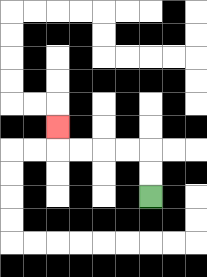{'start': '[6, 8]', 'end': '[2, 5]', 'path_directions': 'U,U,L,L,L,L,U', 'path_coordinates': '[[6, 8], [6, 7], [6, 6], [5, 6], [4, 6], [3, 6], [2, 6], [2, 5]]'}